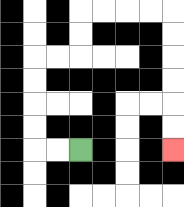{'start': '[3, 6]', 'end': '[7, 6]', 'path_directions': 'L,L,U,U,U,U,R,R,U,U,R,R,R,R,D,D,D,D,D,D', 'path_coordinates': '[[3, 6], [2, 6], [1, 6], [1, 5], [1, 4], [1, 3], [1, 2], [2, 2], [3, 2], [3, 1], [3, 0], [4, 0], [5, 0], [6, 0], [7, 0], [7, 1], [7, 2], [7, 3], [7, 4], [7, 5], [7, 6]]'}